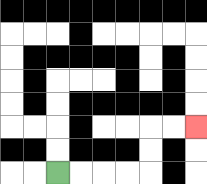{'start': '[2, 7]', 'end': '[8, 5]', 'path_directions': 'R,R,R,R,U,U,R,R', 'path_coordinates': '[[2, 7], [3, 7], [4, 7], [5, 7], [6, 7], [6, 6], [6, 5], [7, 5], [8, 5]]'}